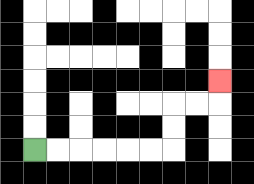{'start': '[1, 6]', 'end': '[9, 3]', 'path_directions': 'R,R,R,R,R,R,U,U,R,R,U', 'path_coordinates': '[[1, 6], [2, 6], [3, 6], [4, 6], [5, 6], [6, 6], [7, 6], [7, 5], [7, 4], [8, 4], [9, 4], [9, 3]]'}